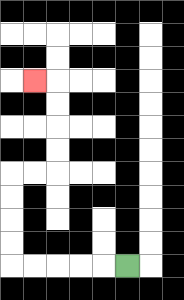{'start': '[5, 11]', 'end': '[1, 3]', 'path_directions': 'L,L,L,L,L,U,U,U,U,R,R,U,U,U,U,L', 'path_coordinates': '[[5, 11], [4, 11], [3, 11], [2, 11], [1, 11], [0, 11], [0, 10], [0, 9], [0, 8], [0, 7], [1, 7], [2, 7], [2, 6], [2, 5], [2, 4], [2, 3], [1, 3]]'}